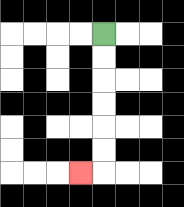{'start': '[4, 1]', 'end': '[3, 7]', 'path_directions': 'D,D,D,D,D,D,L', 'path_coordinates': '[[4, 1], [4, 2], [4, 3], [4, 4], [4, 5], [4, 6], [4, 7], [3, 7]]'}